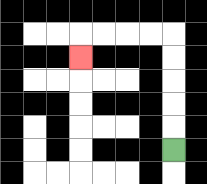{'start': '[7, 6]', 'end': '[3, 2]', 'path_directions': 'U,U,U,U,U,L,L,L,L,D', 'path_coordinates': '[[7, 6], [7, 5], [7, 4], [7, 3], [7, 2], [7, 1], [6, 1], [5, 1], [4, 1], [3, 1], [3, 2]]'}